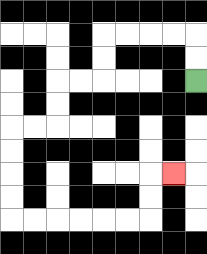{'start': '[8, 3]', 'end': '[7, 7]', 'path_directions': 'U,U,L,L,L,L,D,D,L,L,D,D,L,L,D,D,D,D,R,R,R,R,R,R,U,U,R', 'path_coordinates': '[[8, 3], [8, 2], [8, 1], [7, 1], [6, 1], [5, 1], [4, 1], [4, 2], [4, 3], [3, 3], [2, 3], [2, 4], [2, 5], [1, 5], [0, 5], [0, 6], [0, 7], [0, 8], [0, 9], [1, 9], [2, 9], [3, 9], [4, 9], [5, 9], [6, 9], [6, 8], [6, 7], [7, 7]]'}